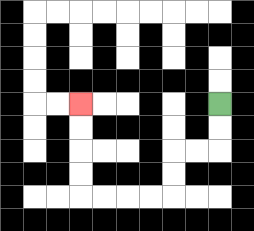{'start': '[9, 4]', 'end': '[3, 4]', 'path_directions': 'D,D,L,L,D,D,L,L,L,L,U,U,U,U', 'path_coordinates': '[[9, 4], [9, 5], [9, 6], [8, 6], [7, 6], [7, 7], [7, 8], [6, 8], [5, 8], [4, 8], [3, 8], [3, 7], [3, 6], [3, 5], [3, 4]]'}